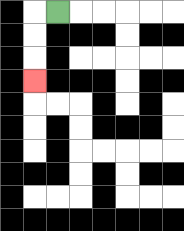{'start': '[2, 0]', 'end': '[1, 3]', 'path_directions': 'L,D,D,D', 'path_coordinates': '[[2, 0], [1, 0], [1, 1], [1, 2], [1, 3]]'}